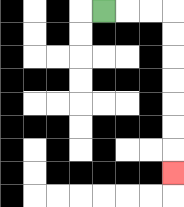{'start': '[4, 0]', 'end': '[7, 7]', 'path_directions': 'R,R,R,D,D,D,D,D,D,D', 'path_coordinates': '[[4, 0], [5, 0], [6, 0], [7, 0], [7, 1], [7, 2], [7, 3], [7, 4], [7, 5], [7, 6], [7, 7]]'}